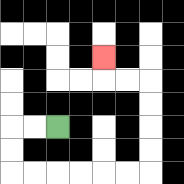{'start': '[2, 5]', 'end': '[4, 2]', 'path_directions': 'L,L,D,D,R,R,R,R,R,R,U,U,U,U,L,L,U', 'path_coordinates': '[[2, 5], [1, 5], [0, 5], [0, 6], [0, 7], [1, 7], [2, 7], [3, 7], [4, 7], [5, 7], [6, 7], [6, 6], [6, 5], [6, 4], [6, 3], [5, 3], [4, 3], [4, 2]]'}